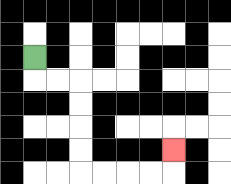{'start': '[1, 2]', 'end': '[7, 6]', 'path_directions': 'D,R,R,D,D,D,D,R,R,R,R,U', 'path_coordinates': '[[1, 2], [1, 3], [2, 3], [3, 3], [3, 4], [3, 5], [3, 6], [3, 7], [4, 7], [5, 7], [6, 7], [7, 7], [7, 6]]'}